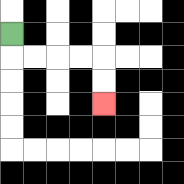{'start': '[0, 1]', 'end': '[4, 4]', 'path_directions': 'D,R,R,R,R,D,D', 'path_coordinates': '[[0, 1], [0, 2], [1, 2], [2, 2], [3, 2], [4, 2], [4, 3], [4, 4]]'}